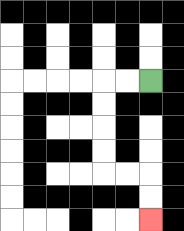{'start': '[6, 3]', 'end': '[6, 9]', 'path_directions': 'L,L,D,D,D,D,R,R,D,D', 'path_coordinates': '[[6, 3], [5, 3], [4, 3], [4, 4], [4, 5], [4, 6], [4, 7], [5, 7], [6, 7], [6, 8], [6, 9]]'}